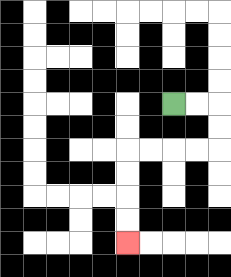{'start': '[7, 4]', 'end': '[5, 10]', 'path_directions': 'R,R,D,D,L,L,L,L,D,D,D,D', 'path_coordinates': '[[7, 4], [8, 4], [9, 4], [9, 5], [9, 6], [8, 6], [7, 6], [6, 6], [5, 6], [5, 7], [5, 8], [5, 9], [5, 10]]'}